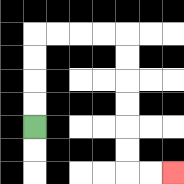{'start': '[1, 5]', 'end': '[7, 7]', 'path_directions': 'U,U,U,U,R,R,R,R,D,D,D,D,D,D,R,R', 'path_coordinates': '[[1, 5], [1, 4], [1, 3], [1, 2], [1, 1], [2, 1], [3, 1], [4, 1], [5, 1], [5, 2], [5, 3], [5, 4], [5, 5], [5, 6], [5, 7], [6, 7], [7, 7]]'}